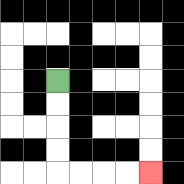{'start': '[2, 3]', 'end': '[6, 7]', 'path_directions': 'D,D,D,D,R,R,R,R', 'path_coordinates': '[[2, 3], [2, 4], [2, 5], [2, 6], [2, 7], [3, 7], [4, 7], [5, 7], [6, 7]]'}